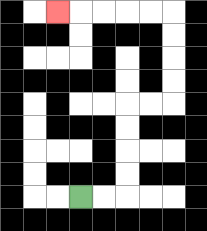{'start': '[3, 8]', 'end': '[2, 0]', 'path_directions': 'R,R,U,U,U,U,R,R,U,U,U,U,L,L,L,L,L', 'path_coordinates': '[[3, 8], [4, 8], [5, 8], [5, 7], [5, 6], [5, 5], [5, 4], [6, 4], [7, 4], [7, 3], [7, 2], [7, 1], [7, 0], [6, 0], [5, 0], [4, 0], [3, 0], [2, 0]]'}